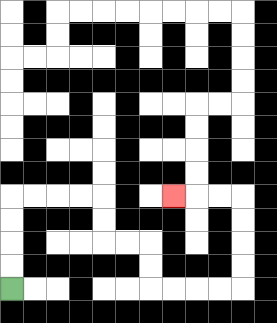{'start': '[0, 12]', 'end': '[7, 8]', 'path_directions': 'U,U,U,U,R,R,R,R,D,D,R,R,D,D,R,R,R,R,U,U,U,U,L,L,L', 'path_coordinates': '[[0, 12], [0, 11], [0, 10], [0, 9], [0, 8], [1, 8], [2, 8], [3, 8], [4, 8], [4, 9], [4, 10], [5, 10], [6, 10], [6, 11], [6, 12], [7, 12], [8, 12], [9, 12], [10, 12], [10, 11], [10, 10], [10, 9], [10, 8], [9, 8], [8, 8], [7, 8]]'}